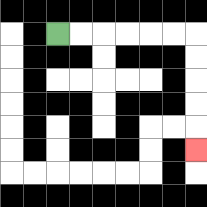{'start': '[2, 1]', 'end': '[8, 6]', 'path_directions': 'R,R,R,R,R,R,D,D,D,D,D', 'path_coordinates': '[[2, 1], [3, 1], [4, 1], [5, 1], [6, 1], [7, 1], [8, 1], [8, 2], [8, 3], [8, 4], [8, 5], [8, 6]]'}